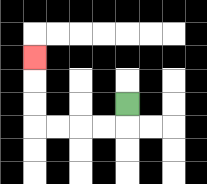{'start': '[5, 4]', 'end': '[1, 2]', 'path_directions': 'D,L,L,L,L,U,U,U', 'path_coordinates': '[[5, 4], [5, 5], [4, 5], [3, 5], [2, 5], [1, 5], [1, 4], [1, 3], [1, 2]]'}